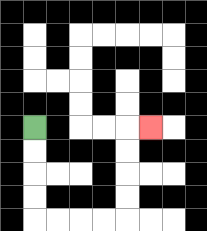{'start': '[1, 5]', 'end': '[6, 5]', 'path_directions': 'D,D,D,D,R,R,R,R,U,U,U,U,R', 'path_coordinates': '[[1, 5], [1, 6], [1, 7], [1, 8], [1, 9], [2, 9], [3, 9], [4, 9], [5, 9], [5, 8], [5, 7], [5, 6], [5, 5], [6, 5]]'}